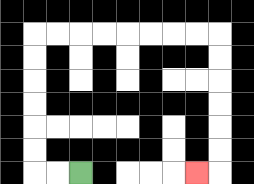{'start': '[3, 7]', 'end': '[8, 7]', 'path_directions': 'L,L,U,U,U,U,U,U,R,R,R,R,R,R,R,R,D,D,D,D,D,D,L', 'path_coordinates': '[[3, 7], [2, 7], [1, 7], [1, 6], [1, 5], [1, 4], [1, 3], [1, 2], [1, 1], [2, 1], [3, 1], [4, 1], [5, 1], [6, 1], [7, 1], [8, 1], [9, 1], [9, 2], [9, 3], [9, 4], [9, 5], [9, 6], [9, 7], [8, 7]]'}